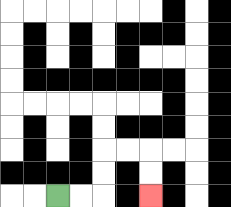{'start': '[2, 8]', 'end': '[6, 8]', 'path_directions': 'R,R,U,U,R,R,D,D', 'path_coordinates': '[[2, 8], [3, 8], [4, 8], [4, 7], [4, 6], [5, 6], [6, 6], [6, 7], [6, 8]]'}